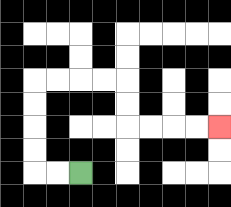{'start': '[3, 7]', 'end': '[9, 5]', 'path_directions': 'L,L,U,U,U,U,R,R,R,R,D,D,R,R,R,R', 'path_coordinates': '[[3, 7], [2, 7], [1, 7], [1, 6], [1, 5], [1, 4], [1, 3], [2, 3], [3, 3], [4, 3], [5, 3], [5, 4], [5, 5], [6, 5], [7, 5], [8, 5], [9, 5]]'}